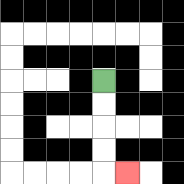{'start': '[4, 3]', 'end': '[5, 7]', 'path_directions': 'D,D,D,D,R', 'path_coordinates': '[[4, 3], [4, 4], [4, 5], [4, 6], [4, 7], [5, 7]]'}